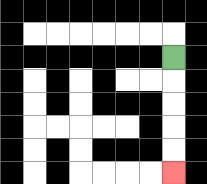{'start': '[7, 2]', 'end': '[7, 7]', 'path_directions': 'D,D,D,D,D', 'path_coordinates': '[[7, 2], [7, 3], [7, 4], [7, 5], [7, 6], [7, 7]]'}